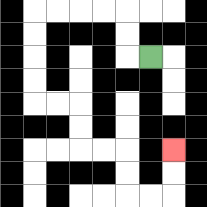{'start': '[6, 2]', 'end': '[7, 6]', 'path_directions': 'L,U,U,L,L,L,L,D,D,D,D,R,R,D,D,R,R,D,D,R,R,U,U', 'path_coordinates': '[[6, 2], [5, 2], [5, 1], [5, 0], [4, 0], [3, 0], [2, 0], [1, 0], [1, 1], [1, 2], [1, 3], [1, 4], [2, 4], [3, 4], [3, 5], [3, 6], [4, 6], [5, 6], [5, 7], [5, 8], [6, 8], [7, 8], [7, 7], [7, 6]]'}